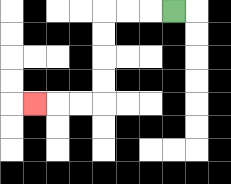{'start': '[7, 0]', 'end': '[1, 4]', 'path_directions': 'L,L,L,D,D,D,D,L,L,L', 'path_coordinates': '[[7, 0], [6, 0], [5, 0], [4, 0], [4, 1], [4, 2], [4, 3], [4, 4], [3, 4], [2, 4], [1, 4]]'}